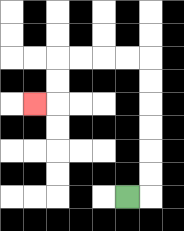{'start': '[5, 8]', 'end': '[1, 4]', 'path_directions': 'R,U,U,U,U,U,U,L,L,L,L,D,D,L', 'path_coordinates': '[[5, 8], [6, 8], [6, 7], [6, 6], [6, 5], [6, 4], [6, 3], [6, 2], [5, 2], [4, 2], [3, 2], [2, 2], [2, 3], [2, 4], [1, 4]]'}